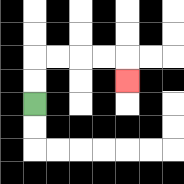{'start': '[1, 4]', 'end': '[5, 3]', 'path_directions': 'U,U,R,R,R,R,D', 'path_coordinates': '[[1, 4], [1, 3], [1, 2], [2, 2], [3, 2], [4, 2], [5, 2], [5, 3]]'}